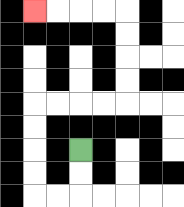{'start': '[3, 6]', 'end': '[1, 0]', 'path_directions': 'D,D,L,L,U,U,U,U,R,R,R,R,U,U,U,U,L,L,L,L', 'path_coordinates': '[[3, 6], [3, 7], [3, 8], [2, 8], [1, 8], [1, 7], [1, 6], [1, 5], [1, 4], [2, 4], [3, 4], [4, 4], [5, 4], [5, 3], [5, 2], [5, 1], [5, 0], [4, 0], [3, 0], [2, 0], [1, 0]]'}